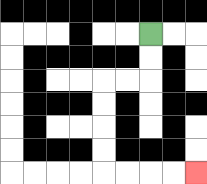{'start': '[6, 1]', 'end': '[8, 7]', 'path_directions': 'D,D,L,L,D,D,D,D,R,R,R,R', 'path_coordinates': '[[6, 1], [6, 2], [6, 3], [5, 3], [4, 3], [4, 4], [4, 5], [4, 6], [4, 7], [5, 7], [6, 7], [7, 7], [8, 7]]'}